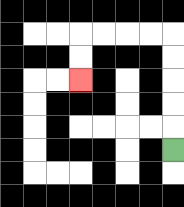{'start': '[7, 6]', 'end': '[3, 3]', 'path_directions': 'U,U,U,U,U,L,L,L,L,D,D', 'path_coordinates': '[[7, 6], [7, 5], [7, 4], [7, 3], [7, 2], [7, 1], [6, 1], [5, 1], [4, 1], [3, 1], [3, 2], [3, 3]]'}